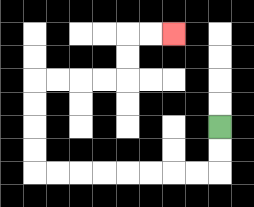{'start': '[9, 5]', 'end': '[7, 1]', 'path_directions': 'D,D,L,L,L,L,L,L,L,L,U,U,U,U,R,R,R,R,U,U,R,R', 'path_coordinates': '[[9, 5], [9, 6], [9, 7], [8, 7], [7, 7], [6, 7], [5, 7], [4, 7], [3, 7], [2, 7], [1, 7], [1, 6], [1, 5], [1, 4], [1, 3], [2, 3], [3, 3], [4, 3], [5, 3], [5, 2], [5, 1], [6, 1], [7, 1]]'}